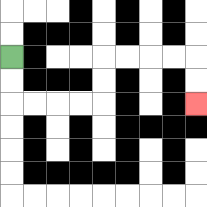{'start': '[0, 2]', 'end': '[8, 4]', 'path_directions': 'D,D,R,R,R,R,U,U,R,R,R,R,D,D', 'path_coordinates': '[[0, 2], [0, 3], [0, 4], [1, 4], [2, 4], [3, 4], [4, 4], [4, 3], [4, 2], [5, 2], [6, 2], [7, 2], [8, 2], [8, 3], [8, 4]]'}